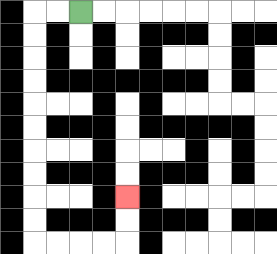{'start': '[3, 0]', 'end': '[5, 8]', 'path_directions': 'L,L,D,D,D,D,D,D,D,D,D,D,R,R,R,R,U,U', 'path_coordinates': '[[3, 0], [2, 0], [1, 0], [1, 1], [1, 2], [1, 3], [1, 4], [1, 5], [1, 6], [1, 7], [1, 8], [1, 9], [1, 10], [2, 10], [3, 10], [4, 10], [5, 10], [5, 9], [5, 8]]'}